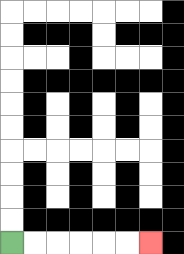{'start': '[0, 10]', 'end': '[6, 10]', 'path_directions': 'R,R,R,R,R,R', 'path_coordinates': '[[0, 10], [1, 10], [2, 10], [3, 10], [4, 10], [5, 10], [6, 10]]'}